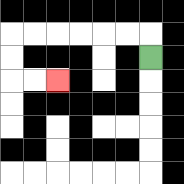{'start': '[6, 2]', 'end': '[2, 3]', 'path_directions': 'U,L,L,L,L,L,L,D,D,R,R', 'path_coordinates': '[[6, 2], [6, 1], [5, 1], [4, 1], [3, 1], [2, 1], [1, 1], [0, 1], [0, 2], [0, 3], [1, 3], [2, 3]]'}